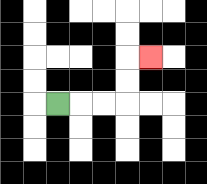{'start': '[2, 4]', 'end': '[6, 2]', 'path_directions': 'R,R,R,U,U,R', 'path_coordinates': '[[2, 4], [3, 4], [4, 4], [5, 4], [5, 3], [5, 2], [6, 2]]'}